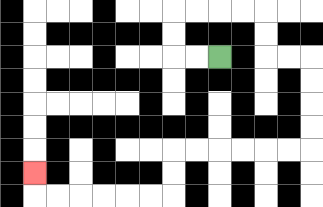{'start': '[9, 2]', 'end': '[1, 7]', 'path_directions': 'L,L,U,U,R,R,R,R,D,D,R,R,D,D,D,D,L,L,L,L,L,L,D,D,L,L,L,L,L,L,U', 'path_coordinates': '[[9, 2], [8, 2], [7, 2], [7, 1], [7, 0], [8, 0], [9, 0], [10, 0], [11, 0], [11, 1], [11, 2], [12, 2], [13, 2], [13, 3], [13, 4], [13, 5], [13, 6], [12, 6], [11, 6], [10, 6], [9, 6], [8, 6], [7, 6], [7, 7], [7, 8], [6, 8], [5, 8], [4, 8], [3, 8], [2, 8], [1, 8], [1, 7]]'}